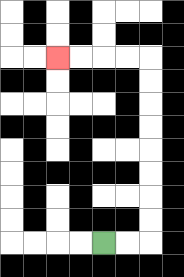{'start': '[4, 10]', 'end': '[2, 2]', 'path_directions': 'R,R,U,U,U,U,U,U,U,U,L,L,L,L', 'path_coordinates': '[[4, 10], [5, 10], [6, 10], [6, 9], [6, 8], [6, 7], [6, 6], [6, 5], [6, 4], [6, 3], [6, 2], [5, 2], [4, 2], [3, 2], [2, 2]]'}